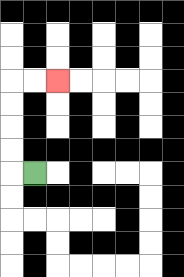{'start': '[1, 7]', 'end': '[2, 3]', 'path_directions': 'L,U,U,U,U,R,R', 'path_coordinates': '[[1, 7], [0, 7], [0, 6], [0, 5], [0, 4], [0, 3], [1, 3], [2, 3]]'}